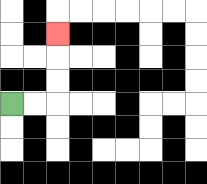{'start': '[0, 4]', 'end': '[2, 1]', 'path_directions': 'R,R,U,U,U', 'path_coordinates': '[[0, 4], [1, 4], [2, 4], [2, 3], [2, 2], [2, 1]]'}